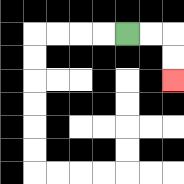{'start': '[5, 1]', 'end': '[7, 3]', 'path_directions': 'R,R,D,D', 'path_coordinates': '[[5, 1], [6, 1], [7, 1], [7, 2], [7, 3]]'}